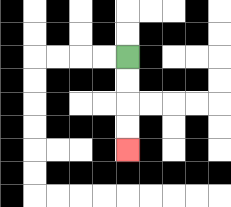{'start': '[5, 2]', 'end': '[5, 6]', 'path_directions': 'D,D,D,D', 'path_coordinates': '[[5, 2], [5, 3], [5, 4], [5, 5], [5, 6]]'}